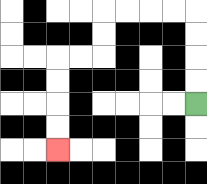{'start': '[8, 4]', 'end': '[2, 6]', 'path_directions': 'U,U,U,U,L,L,L,L,D,D,L,L,D,D,D,D', 'path_coordinates': '[[8, 4], [8, 3], [8, 2], [8, 1], [8, 0], [7, 0], [6, 0], [5, 0], [4, 0], [4, 1], [4, 2], [3, 2], [2, 2], [2, 3], [2, 4], [2, 5], [2, 6]]'}